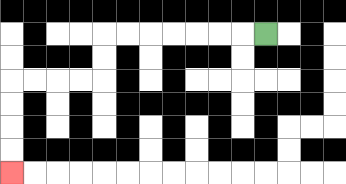{'start': '[11, 1]', 'end': '[0, 7]', 'path_directions': 'L,L,L,L,L,L,L,D,D,L,L,L,L,D,D,D,D', 'path_coordinates': '[[11, 1], [10, 1], [9, 1], [8, 1], [7, 1], [6, 1], [5, 1], [4, 1], [4, 2], [4, 3], [3, 3], [2, 3], [1, 3], [0, 3], [0, 4], [0, 5], [0, 6], [0, 7]]'}